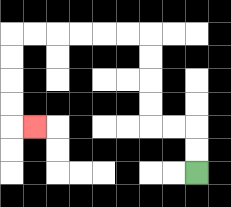{'start': '[8, 7]', 'end': '[1, 5]', 'path_directions': 'U,U,L,L,U,U,U,U,L,L,L,L,L,L,D,D,D,D,R', 'path_coordinates': '[[8, 7], [8, 6], [8, 5], [7, 5], [6, 5], [6, 4], [6, 3], [6, 2], [6, 1], [5, 1], [4, 1], [3, 1], [2, 1], [1, 1], [0, 1], [0, 2], [0, 3], [0, 4], [0, 5], [1, 5]]'}